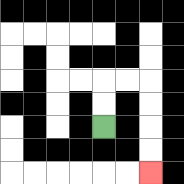{'start': '[4, 5]', 'end': '[6, 7]', 'path_directions': 'U,U,R,R,D,D,D,D', 'path_coordinates': '[[4, 5], [4, 4], [4, 3], [5, 3], [6, 3], [6, 4], [6, 5], [6, 6], [6, 7]]'}